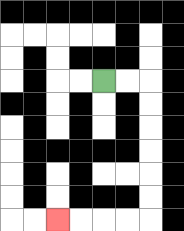{'start': '[4, 3]', 'end': '[2, 9]', 'path_directions': 'R,R,D,D,D,D,D,D,L,L,L,L', 'path_coordinates': '[[4, 3], [5, 3], [6, 3], [6, 4], [6, 5], [6, 6], [6, 7], [6, 8], [6, 9], [5, 9], [4, 9], [3, 9], [2, 9]]'}